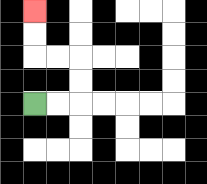{'start': '[1, 4]', 'end': '[1, 0]', 'path_directions': 'R,R,U,U,L,L,U,U', 'path_coordinates': '[[1, 4], [2, 4], [3, 4], [3, 3], [3, 2], [2, 2], [1, 2], [1, 1], [1, 0]]'}